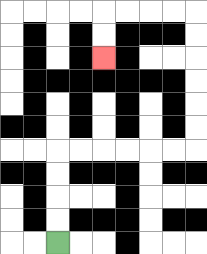{'start': '[2, 10]', 'end': '[4, 2]', 'path_directions': 'U,U,U,U,R,R,R,R,R,R,U,U,U,U,U,U,L,L,L,L,D,D', 'path_coordinates': '[[2, 10], [2, 9], [2, 8], [2, 7], [2, 6], [3, 6], [4, 6], [5, 6], [6, 6], [7, 6], [8, 6], [8, 5], [8, 4], [8, 3], [8, 2], [8, 1], [8, 0], [7, 0], [6, 0], [5, 0], [4, 0], [4, 1], [4, 2]]'}